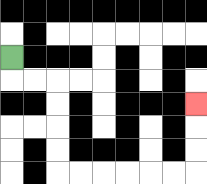{'start': '[0, 2]', 'end': '[8, 4]', 'path_directions': 'D,R,R,D,D,D,D,R,R,R,R,R,R,U,U,U', 'path_coordinates': '[[0, 2], [0, 3], [1, 3], [2, 3], [2, 4], [2, 5], [2, 6], [2, 7], [3, 7], [4, 7], [5, 7], [6, 7], [7, 7], [8, 7], [8, 6], [8, 5], [8, 4]]'}